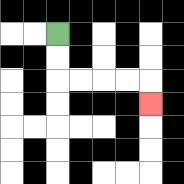{'start': '[2, 1]', 'end': '[6, 4]', 'path_directions': 'D,D,R,R,R,R,D', 'path_coordinates': '[[2, 1], [2, 2], [2, 3], [3, 3], [4, 3], [5, 3], [6, 3], [6, 4]]'}